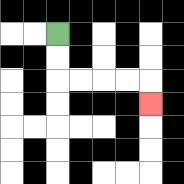{'start': '[2, 1]', 'end': '[6, 4]', 'path_directions': 'D,D,R,R,R,R,D', 'path_coordinates': '[[2, 1], [2, 2], [2, 3], [3, 3], [4, 3], [5, 3], [6, 3], [6, 4]]'}